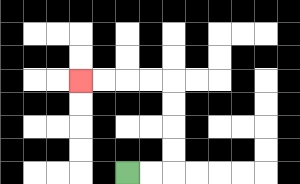{'start': '[5, 7]', 'end': '[3, 3]', 'path_directions': 'R,R,U,U,U,U,L,L,L,L', 'path_coordinates': '[[5, 7], [6, 7], [7, 7], [7, 6], [7, 5], [7, 4], [7, 3], [6, 3], [5, 3], [4, 3], [3, 3]]'}